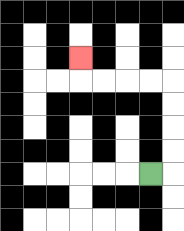{'start': '[6, 7]', 'end': '[3, 2]', 'path_directions': 'R,U,U,U,U,L,L,L,L,U', 'path_coordinates': '[[6, 7], [7, 7], [7, 6], [7, 5], [7, 4], [7, 3], [6, 3], [5, 3], [4, 3], [3, 3], [3, 2]]'}